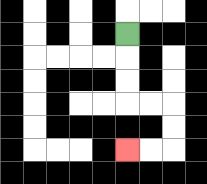{'start': '[5, 1]', 'end': '[5, 6]', 'path_directions': 'D,D,D,R,R,D,D,L,L', 'path_coordinates': '[[5, 1], [5, 2], [5, 3], [5, 4], [6, 4], [7, 4], [7, 5], [7, 6], [6, 6], [5, 6]]'}